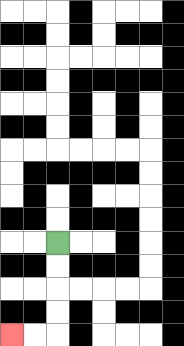{'start': '[2, 10]', 'end': '[0, 14]', 'path_directions': 'D,D,D,D,L,L', 'path_coordinates': '[[2, 10], [2, 11], [2, 12], [2, 13], [2, 14], [1, 14], [0, 14]]'}